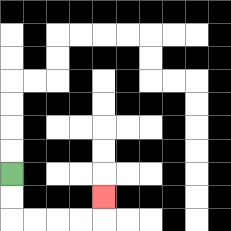{'start': '[0, 7]', 'end': '[4, 8]', 'path_directions': 'D,D,R,R,R,R,U', 'path_coordinates': '[[0, 7], [0, 8], [0, 9], [1, 9], [2, 9], [3, 9], [4, 9], [4, 8]]'}